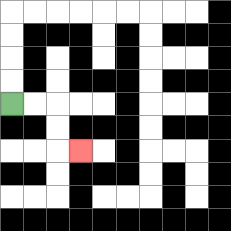{'start': '[0, 4]', 'end': '[3, 6]', 'path_directions': 'R,R,D,D,R', 'path_coordinates': '[[0, 4], [1, 4], [2, 4], [2, 5], [2, 6], [3, 6]]'}